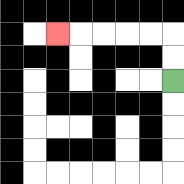{'start': '[7, 3]', 'end': '[2, 1]', 'path_directions': 'U,U,L,L,L,L,L', 'path_coordinates': '[[7, 3], [7, 2], [7, 1], [6, 1], [5, 1], [4, 1], [3, 1], [2, 1]]'}